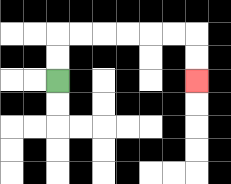{'start': '[2, 3]', 'end': '[8, 3]', 'path_directions': 'U,U,R,R,R,R,R,R,D,D', 'path_coordinates': '[[2, 3], [2, 2], [2, 1], [3, 1], [4, 1], [5, 1], [6, 1], [7, 1], [8, 1], [8, 2], [8, 3]]'}